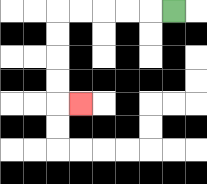{'start': '[7, 0]', 'end': '[3, 4]', 'path_directions': 'L,L,L,L,L,D,D,D,D,R', 'path_coordinates': '[[7, 0], [6, 0], [5, 0], [4, 0], [3, 0], [2, 0], [2, 1], [2, 2], [2, 3], [2, 4], [3, 4]]'}